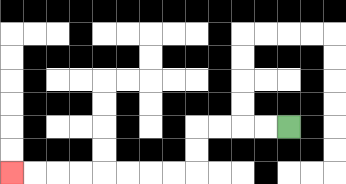{'start': '[12, 5]', 'end': '[0, 7]', 'path_directions': 'L,L,L,L,D,D,L,L,L,L,L,L,L,L', 'path_coordinates': '[[12, 5], [11, 5], [10, 5], [9, 5], [8, 5], [8, 6], [8, 7], [7, 7], [6, 7], [5, 7], [4, 7], [3, 7], [2, 7], [1, 7], [0, 7]]'}